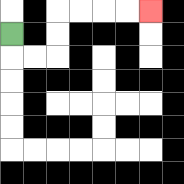{'start': '[0, 1]', 'end': '[6, 0]', 'path_directions': 'D,R,R,U,U,R,R,R,R', 'path_coordinates': '[[0, 1], [0, 2], [1, 2], [2, 2], [2, 1], [2, 0], [3, 0], [4, 0], [5, 0], [6, 0]]'}